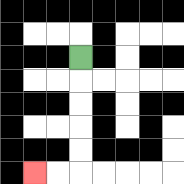{'start': '[3, 2]', 'end': '[1, 7]', 'path_directions': 'D,D,D,D,D,L,L', 'path_coordinates': '[[3, 2], [3, 3], [3, 4], [3, 5], [3, 6], [3, 7], [2, 7], [1, 7]]'}